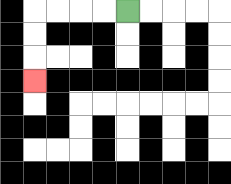{'start': '[5, 0]', 'end': '[1, 3]', 'path_directions': 'L,L,L,L,D,D,D', 'path_coordinates': '[[5, 0], [4, 0], [3, 0], [2, 0], [1, 0], [1, 1], [1, 2], [1, 3]]'}